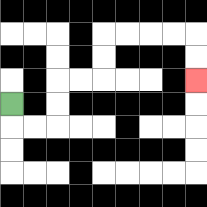{'start': '[0, 4]', 'end': '[8, 3]', 'path_directions': 'D,R,R,U,U,R,R,U,U,R,R,R,R,D,D', 'path_coordinates': '[[0, 4], [0, 5], [1, 5], [2, 5], [2, 4], [2, 3], [3, 3], [4, 3], [4, 2], [4, 1], [5, 1], [6, 1], [7, 1], [8, 1], [8, 2], [8, 3]]'}